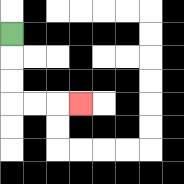{'start': '[0, 1]', 'end': '[3, 4]', 'path_directions': 'D,D,D,R,R,R', 'path_coordinates': '[[0, 1], [0, 2], [0, 3], [0, 4], [1, 4], [2, 4], [3, 4]]'}